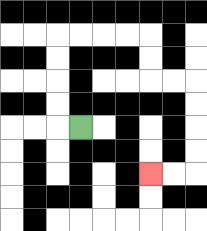{'start': '[3, 5]', 'end': '[6, 7]', 'path_directions': 'L,U,U,U,U,R,R,R,R,D,D,R,R,D,D,D,D,L,L', 'path_coordinates': '[[3, 5], [2, 5], [2, 4], [2, 3], [2, 2], [2, 1], [3, 1], [4, 1], [5, 1], [6, 1], [6, 2], [6, 3], [7, 3], [8, 3], [8, 4], [8, 5], [8, 6], [8, 7], [7, 7], [6, 7]]'}